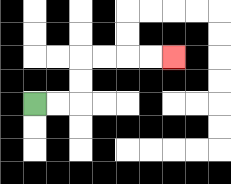{'start': '[1, 4]', 'end': '[7, 2]', 'path_directions': 'R,R,U,U,R,R,R,R', 'path_coordinates': '[[1, 4], [2, 4], [3, 4], [3, 3], [3, 2], [4, 2], [5, 2], [6, 2], [7, 2]]'}